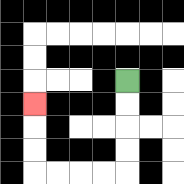{'start': '[5, 3]', 'end': '[1, 4]', 'path_directions': 'D,D,D,D,L,L,L,L,U,U,U', 'path_coordinates': '[[5, 3], [5, 4], [5, 5], [5, 6], [5, 7], [4, 7], [3, 7], [2, 7], [1, 7], [1, 6], [1, 5], [1, 4]]'}